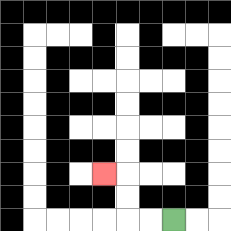{'start': '[7, 9]', 'end': '[4, 7]', 'path_directions': 'L,L,U,U,L', 'path_coordinates': '[[7, 9], [6, 9], [5, 9], [5, 8], [5, 7], [4, 7]]'}